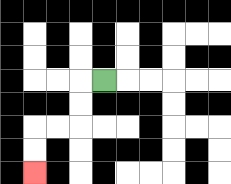{'start': '[4, 3]', 'end': '[1, 7]', 'path_directions': 'L,D,D,L,L,D,D', 'path_coordinates': '[[4, 3], [3, 3], [3, 4], [3, 5], [2, 5], [1, 5], [1, 6], [1, 7]]'}